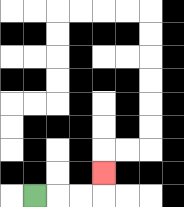{'start': '[1, 8]', 'end': '[4, 7]', 'path_directions': 'R,R,R,U', 'path_coordinates': '[[1, 8], [2, 8], [3, 8], [4, 8], [4, 7]]'}